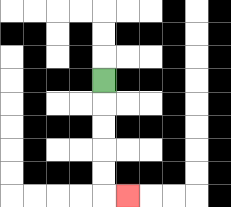{'start': '[4, 3]', 'end': '[5, 8]', 'path_directions': 'D,D,D,D,D,R', 'path_coordinates': '[[4, 3], [4, 4], [4, 5], [4, 6], [4, 7], [4, 8], [5, 8]]'}